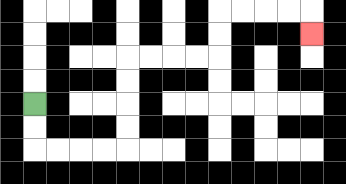{'start': '[1, 4]', 'end': '[13, 1]', 'path_directions': 'D,D,R,R,R,R,U,U,U,U,R,R,R,R,U,U,R,R,R,R,D', 'path_coordinates': '[[1, 4], [1, 5], [1, 6], [2, 6], [3, 6], [4, 6], [5, 6], [5, 5], [5, 4], [5, 3], [5, 2], [6, 2], [7, 2], [8, 2], [9, 2], [9, 1], [9, 0], [10, 0], [11, 0], [12, 0], [13, 0], [13, 1]]'}